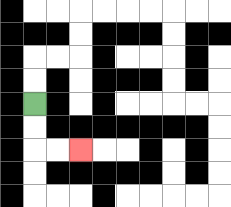{'start': '[1, 4]', 'end': '[3, 6]', 'path_directions': 'D,D,R,R', 'path_coordinates': '[[1, 4], [1, 5], [1, 6], [2, 6], [3, 6]]'}